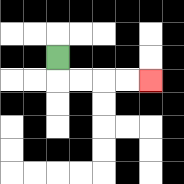{'start': '[2, 2]', 'end': '[6, 3]', 'path_directions': 'D,R,R,R,R', 'path_coordinates': '[[2, 2], [2, 3], [3, 3], [4, 3], [5, 3], [6, 3]]'}